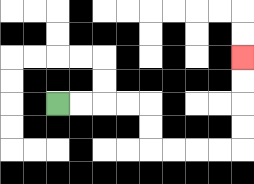{'start': '[2, 4]', 'end': '[10, 2]', 'path_directions': 'R,R,R,R,D,D,R,R,R,R,U,U,U,U', 'path_coordinates': '[[2, 4], [3, 4], [4, 4], [5, 4], [6, 4], [6, 5], [6, 6], [7, 6], [8, 6], [9, 6], [10, 6], [10, 5], [10, 4], [10, 3], [10, 2]]'}